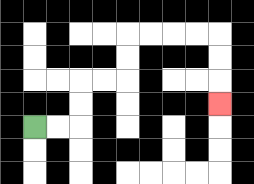{'start': '[1, 5]', 'end': '[9, 4]', 'path_directions': 'R,R,U,U,R,R,U,U,R,R,R,R,D,D,D', 'path_coordinates': '[[1, 5], [2, 5], [3, 5], [3, 4], [3, 3], [4, 3], [5, 3], [5, 2], [5, 1], [6, 1], [7, 1], [8, 1], [9, 1], [9, 2], [9, 3], [9, 4]]'}